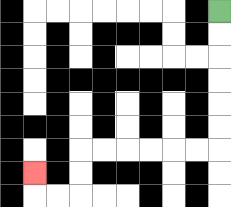{'start': '[9, 0]', 'end': '[1, 7]', 'path_directions': 'D,D,D,D,D,D,L,L,L,L,L,L,D,D,L,L,U', 'path_coordinates': '[[9, 0], [9, 1], [9, 2], [9, 3], [9, 4], [9, 5], [9, 6], [8, 6], [7, 6], [6, 6], [5, 6], [4, 6], [3, 6], [3, 7], [3, 8], [2, 8], [1, 8], [1, 7]]'}